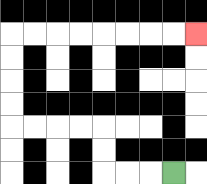{'start': '[7, 7]', 'end': '[8, 1]', 'path_directions': 'L,L,L,U,U,L,L,L,L,U,U,U,U,R,R,R,R,R,R,R,R', 'path_coordinates': '[[7, 7], [6, 7], [5, 7], [4, 7], [4, 6], [4, 5], [3, 5], [2, 5], [1, 5], [0, 5], [0, 4], [0, 3], [0, 2], [0, 1], [1, 1], [2, 1], [3, 1], [4, 1], [5, 1], [6, 1], [7, 1], [8, 1]]'}